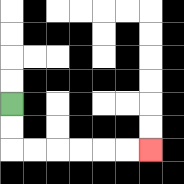{'start': '[0, 4]', 'end': '[6, 6]', 'path_directions': 'D,D,R,R,R,R,R,R', 'path_coordinates': '[[0, 4], [0, 5], [0, 6], [1, 6], [2, 6], [3, 6], [4, 6], [5, 6], [6, 6]]'}